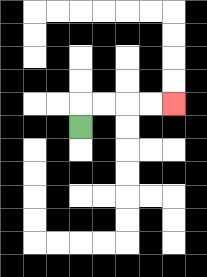{'start': '[3, 5]', 'end': '[7, 4]', 'path_directions': 'U,R,R,R,R', 'path_coordinates': '[[3, 5], [3, 4], [4, 4], [5, 4], [6, 4], [7, 4]]'}